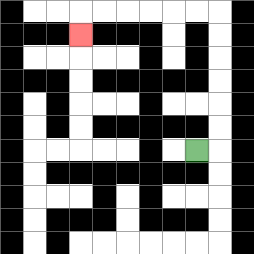{'start': '[8, 6]', 'end': '[3, 1]', 'path_directions': 'R,U,U,U,U,U,U,L,L,L,L,L,L,D', 'path_coordinates': '[[8, 6], [9, 6], [9, 5], [9, 4], [9, 3], [9, 2], [9, 1], [9, 0], [8, 0], [7, 0], [6, 0], [5, 0], [4, 0], [3, 0], [3, 1]]'}